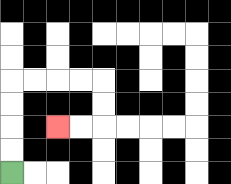{'start': '[0, 7]', 'end': '[2, 5]', 'path_directions': 'U,U,U,U,R,R,R,R,D,D,L,L', 'path_coordinates': '[[0, 7], [0, 6], [0, 5], [0, 4], [0, 3], [1, 3], [2, 3], [3, 3], [4, 3], [4, 4], [4, 5], [3, 5], [2, 5]]'}